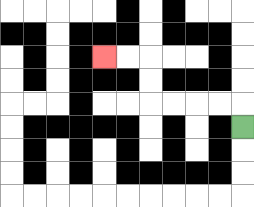{'start': '[10, 5]', 'end': '[4, 2]', 'path_directions': 'U,L,L,L,L,U,U,L,L', 'path_coordinates': '[[10, 5], [10, 4], [9, 4], [8, 4], [7, 4], [6, 4], [6, 3], [6, 2], [5, 2], [4, 2]]'}